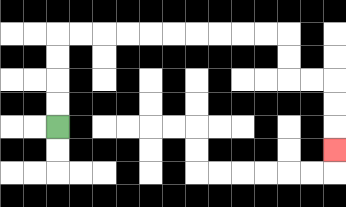{'start': '[2, 5]', 'end': '[14, 6]', 'path_directions': 'U,U,U,U,R,R,R,R,R,R,R,R,R,R,D,D,R,R,D,D,D', 'path_coordinates': '[[2, 5], [2, 4], [2, 3], [2, 2], [2, 1], [3, 1], [4, 1], [5, 1], [6, 1], [7, 1], [8, 1], [9, 1], [10, 1], [11, 1], [12, 1], [12, 2], [12, 3], [13, 3], [14, 3], [14, 4], [14, 5], [14, 6]]'}